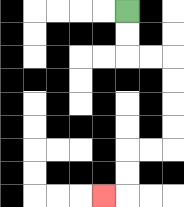{'start': '[5, 0]', 'end': '[4, 8]', 'path_directions': 'D,D,R,R,D,D,D,D,L,L,D,D,L', 'path_coordinates': '[[5, 0], [5, 1], [5, 2], [6, 2], [7, 2], [7, 3], [7, 4], [7, 5], [7, 6], [6, 6], [5, 6], [5, 7], [5, 8], [4, 8]]'}